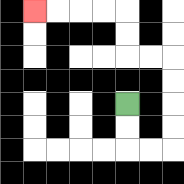{'start': '[5, 4]', 'end': '[1, 0]', 'path_directions': 'D,D,R,R,U,U,U,U,L,L,U,U,L,L,L,L', 'path_coordinates': '[[5, 4], [5, 5], [5, 6], [6, 6], [7, 6], [7, 5], [7, 4], [7, 3], [7, 2], [6, 2], [5, 2], [5, 1], [5, 0], [4, 0], [3, 0], [2, 0], [1, 0]]'}